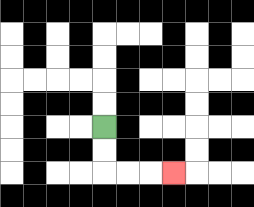{'start': '[4, 5]', 'end': '[7, 7]', 'path_directions': 'D,D,R,R,R', 'path_coordinates': '[[4, 5], [4, 6], [4, 7], [5, 7], [6, 7], [7, 7]]'}